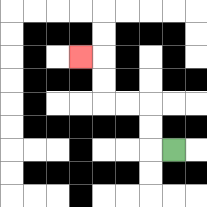{'start': '[7, 6]', 'end': '[3, 2]', 'path_directions': 'L,U,U,L,L,U,U,L', 'path_coordinates': '[[7, 6], [6, 6], [6, 5], [6, 4], [5, 4], [4, 4], [4, 3], [4, 2], [3, 2]]'}